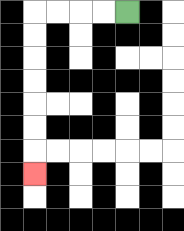{'start': '[5, 0]', 'end': '[1, 7]', 'path_directions': 'L,L,L,L,D,D,D,D,D,D,D', 'path_coordinates': '[[5, 0], [4, 0], [3, 0], [2, 0], [1, 0], [1, 1], [1, 2], [1, 3], [1, 4], [1, 5], [1, 6], [1, 7]]'}